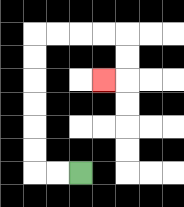{'start': '[3, 7]', 'end': '[4, 3]', 'path_directions': 'L,L,U,U,U,U,U,U,R,R,R,R,D,D,L', 'path_coordinates': '[[3, 7], [2, 7], [1, 7], [1, 6], [1, 5], [1, 4], [1, 3], [1, 2], [1, 1], [2, 1], [3, 1], [4, 1], [5, 1], [5, 2], [5, 3], [4, 3]]'}